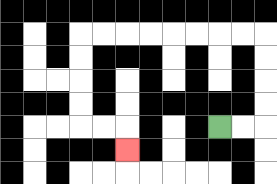{'start': '[9, 5]', 'end': '[5, 6]', 'path_directions': 'R,R,U,U,U,U,L,L,L,L,L,L,L,L,D,D,D,D,R,R,D', 'path_coordinates': '[[9, 5], [10, 5], [11, 5], [11, 4], [11, 3], [11, 2], [11, 1], [10, 1], [9, 1], [8, 1], [7, 1], [6, 1], [5, 1], [4, 1], [3, 1], [3, 2], [3, 3], [3, 4], [3, 5], [4, 5], [5, 5], [5, 6]]'}